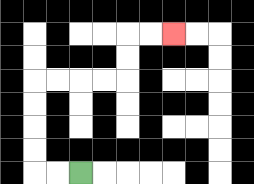{'start': '[3, 7]', 'end': '[7, 1]', 'path_directions': 'L,L,U,U,U,U,R,R,R,R,U,U,R,R', 'path_coordinates': '[[3, 7], [2, 7], [1, 7], [1, 6], [1, 5], [1, 4], [1, 3], [2, 3], [3, 3], [4, 3], [5, 3], [5, 2], [5, 1], [6, 1], [7, 1]]'}